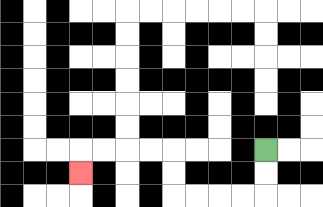{'start': '[11, 6]', 'end': '[3, 7]', 'path_directions': 'D,D,L,L,L,L,U,U,L,L,L,L,D', 'path_coordinates': '[[11, 6], [11, 7], [11, 8], [10, 8], [9, 8], [8, 8], [7, 8], [7, 7], [7, 6], [6, 6], [5, 6], [4, 6], [3, 6], [3, 7]]'}